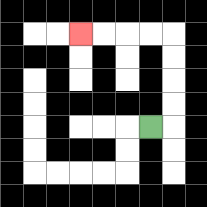{'start': '[6, 5]', 'end': '[3, 1]', 'path_directions': 'R,U,U,U,U,L,L,L,L', 'path_coordinates': '[[6, 5], [7, 5], [7, 4], [7, 3], [7, 2], [7, 1], [6, 1], [5, 1], [4, 1], [3, 1]]'}